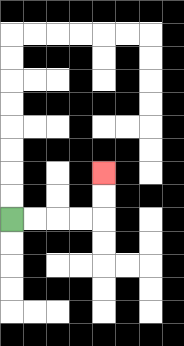{'start': '[0, 9]', 'end': '[4, 7]', 'path_directions': 'R,R,R,R,U,U', 'path_coordinates': '[[0, 9], [1, 9], [2, 9], [3, 9], [4, 9], [4, 8], [4, 7]]'}